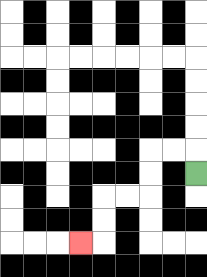{'start': '[8, 7]', 'end': '[3, 10]', 'path_directions': 'U,L,L,D,D,L,L,D,D,L', 'path_coordinates': '[[8, 7], [8, 6], [7, 6], [6, 6], [6, 7], [6, 8], [5, 8], [4, 8], [4, 9], [4, 10], [3, 10]]'}